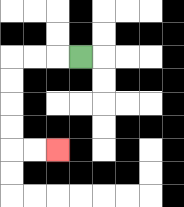{'start': '[3, 2]', 'end': '[2, 6]', 'path_directions': 'L,L,L,D,D,D,D,R,R', 'path_coordinates': '[[3, 2], [2, 2], [1, 2], [0, 2], [0, 3], [0, 4], [0, 5], [0, 6], [1, 6], [2, 6]]'}